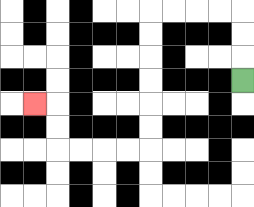{'start': '[10, 3]', 'end': '[1, 4]', 'path_directions': 'U,U,U,L,L,L,L,D,D,D,D,D,D,L,L,L,L,U,U,L', 'path_coordinates': '[[10, 3], [10, 2], [10, 1], [10, 0], [9, 0], [8, 0], [7, 0], [6, 0], [6, 1], [6, 2], [6, 3], [6, 4], [6, 5], [6, 6], [5, 6], [4, 6], [3, 6], [2, 6], [2, 5], [2, 4], [1, 4]]'}